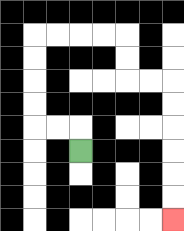{'start': '[3, 6]', 'end': '[7, 9]', 'path_directions': 'U,L,L,U,U,U,U,R,R,R,R,D,D,R,R,D,D,D,D,D,D', 'path_coordinates': '[[3, 6], [3, 5], [2, 5], [1, 5], [1, 4], [1, 3], [1, 2], [1, 1], [2, 1], [3, 1], [4, 1], [5, 1], [5, 2], [5, 3], [6, 3], [7, 3], [7, 4], [7, 5], [7, 6], [7, 7], [7, 8], [7, 9]]'}